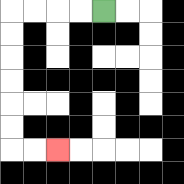{'start': '[4, 0]', 'end': '[2, 6]', 'path_directions': 'L,L,L,L,D,D,D,D,D,D,R,R', 'path_coordinates': '[[4, 0], [3, 0], [2, 0], [1, 0], [0, 0], [0, 1], [0, 2], [0, 3], [0, 4], [0, 5], [0, 6], [1, 6], [2, 6]]'}